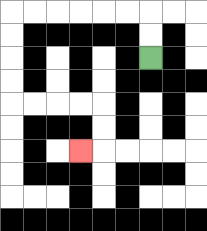{'start': '[6, 2]', 'end': '[3, 6]', 'path_directions': 'U,U,L,L,L,L,L,L,D,D,D,D,R,R,R,R,D,D,L', 'path_coordinates': '[[6, 2], [6, 1], [6, 0], [5, 0], [4, 0], [3, 0], [2, 0], [1, 0], [0, 0], [0, 1], [0, 2], [0, 3], [0, 4], [1, 4], [2, 4], [3, 4], [4, 4], [4, 5], [4, 6], [3, 6]]'}